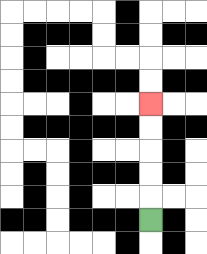{'start': '[6, 9]', 'end': '[6, 4]', 'path_directions': 'U,U,U,U,U', 'path_coordinates': '[[6, 9], [6, 8], [6, 7], [6, 6], [6, 5], [6, 4]]'}